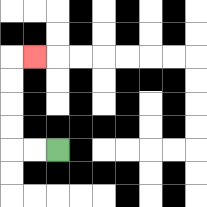{'start': '[2, 6]', 'end': '[1, 2]', 'path_directions': 'L,L,U,U,U,U,R', 'path_coordinates': '[[2, 6], [1, 6], [0, 6], [0, 5], [0, 4], [0, 3], [0, 2], [1, 2]]'}